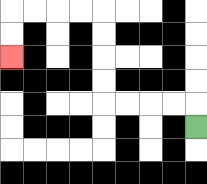{'start': '[8, 5]', 'end': '[0, 2]', 'path_directions': 'U,L,L,L,L,U,U,U,U,L,L,L,L,D,D', 'path_coordinates': '[[8, 5], [8, 4], [7, 4], [6, 4], [5, 4], [4, 4], [4, 3], [4, 2], [4, 1], [4, 0], [3, 0], [2, 0], [1, 0], [0, 0], [0, 1], [0, 2]]'}